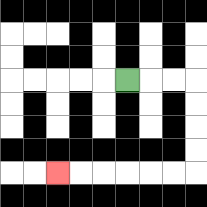{'start': '[5, 3]', 'end': '[2, 7]', 'path_directions': 'R,R,R,D,D,D,D,L,L,L,L,L,L', 'path_coordinates': '[[5, 3], [6, 3], [7, 3], [8, 3], [8, 4], [8, 5], [8, 6], [8, 7], [7, 7], [6, 7], [5, 7], [4, 7], [3, 7], [2, 7]]'}